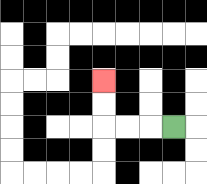{'start': '[7, 5]', 'end': '[4, 3]', 'path_directions': 'L,L,L,U,U', 'path_coordinates': '[[7, 5], [6, 5], [5, 5], [4, 5], [4, 4], [4, 3]]'}